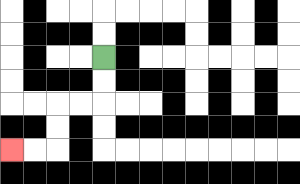{'start': '[4, 2]', 'end': '[0, 6]', 'path_directions': 'D,D,L,L,D,D,L,L', 'path_coordinates': '[[4, 2], [4, 3], [4, 4], [3, 4], [2, 4], [2, 5], [2, 6], [1, 6], [0, 6]]'}